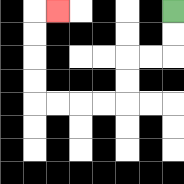{'start': '[7, 0]', 'end': '[2, 0]', 'path_directions': 'D,D,L,L,D,D,L,L,L,L,U,U,U,U,R', 'path_coordinates': '[[7, 0], [7, 1], [7, 2], [6, 2], [5, 2], [5, 3], [5, 4], [4, 4], [3, 4], [2, 4], [1, 4], [1, 3], [1, 2], [1, 1], [1, 0], [2, 0]]'}